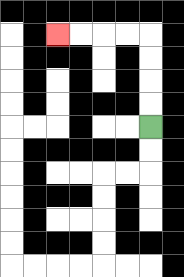{'start': '[6, 5]', 'end': '[2, 1]', 'path_directions': 'U,U,U,U,L,L,L,L', 'path_coordinates': '[[6, 5], [6, 4], [6, 3], [6, 2], [6, 1], [5, 1], [4, 1], [3, 1], [2, 1]]'}